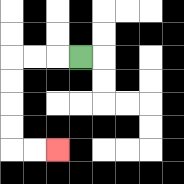{'start': '[3, 2]', 'end': '[2, 6]', 'path_directions': 'L,L,L,D,D,D,D,R,R', 'path_coordinates': '[[3, 2], [2, 2], [1, 2], [0, 2], [0, 3], [0, 4], [0, 5], [0, 6], [1, 6], [2, 6]]'}